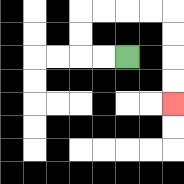{'start': '[5, 2]', 'end': '[7, 4]', 'path_directions': 'L,L,U,U,R,R,R,R,D,D,D,D', 'path_coordinates': '[[5, 2], [4, 2], [3, 2], [3, 1], [3, 0], [4, 0], [5, 0], [6, 0], [7, 0], [7, 1], [7, 2], [7, 3], [7, 4]]'}